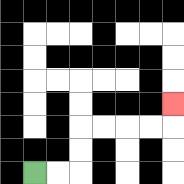{'start': '[1, 7]', 'end': '[7, 4]', 'path_directions': 'R,R,U,U,R,R,R,R,U', 'path_coordinates': '[[1, 7], [2, 7], [3, 7], [3, 6], [3, 5], [4, 5], [5, 5], [6, 5], [7, 5], [7, 4]]'}